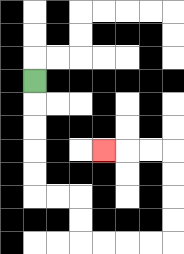{'start': '[1, 3]', 'end': '[4, 6]', 'path_directions': 'D,D,D,D,D,R,R,D,D,R,R,R,R,U,U,U,U,L,L,L', 'path_coordinates': '[[1, 3], [1, 4], [1, 5], [1, 6], [1, 7], [1, 8], [2, 8], [3, 8], [3, 9], [3, 10], [4, 10], [5, 10], [6, 10], [7, 10], [7, 9], [7, 8], [7, 7], [7, 6], [6, 6], [5, 6], [4, 6]]'}